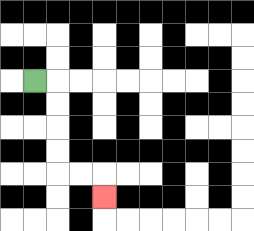{'start': '[1, 3]', 'end': '[4, 8]', 'path_directions': 'R,D,D,D,D,R,R,D', 'path_coordinates': '[[1, 3], [2, 3], [2, 4], [2, 5], [2, 6], [2, 7], [3, 7], [4, 7], [4, 8]]'}